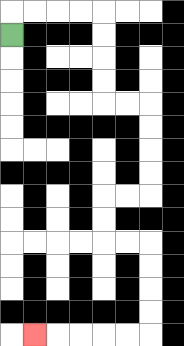{'start': '[0, 1]', 'end': '[1, 14]', 'path_directions': 'U,R,R,R,R,D,D,D,D,R,R,D,D,D,D,L,L,D,D,R,R,D,D,D,D,L,L,L,L,L', 'path_coordinates': '[[0, 1], [0, 0], [1, 0], [2, 0], [3, 0], [4, 0], [4, 1], [4, 2], [4, 3], [4, 4], [5, 4], [6, 4], [6, 5], [6, 6], [6, 7], [6, 8], [5, 8], [4, 8], [4, 9], [4, 10], [5, 10], [6, 10], [6, 11], [6, 12], [6, 13], [6, 14], [5, 14], [4, 14], [3, 14], [2, 14], [1, 14]]'}